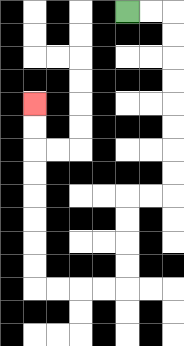{'start': '[5, 0]', 'end': '[1, 4]', 'path_directions': 'R,R,D,D,D,D,D,D,D,D,L,L,D,D,D,D,L,L,L,L,U,U,U,U,U,U,U,U', 'path_coordinates': '[[5, 0], [6, 0], [7, 0], [7, 1], [7, 2], [7, 3], [7, 4], [7, 5], [7, 6], [7, 7], [7, 8], [6, 8], [5, 8], [5, 9], [5, 10], [5, 11], [5, 12], [4, 12], [3, 12], [2, 12], [1, 12], [1, 11], [1, 10], [1, 9], [1, 8], [1, 7], [1, 6], [1, 5], [1, 4]]'}